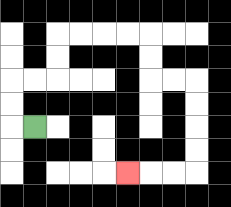{'start': '[1, 5]', 'end': '[5, 7]', 'path_directions': 'L,U,U,R,R,U,U,R,R,R,R,D,D,R,R,D,D,D,D,L,L,L', 'path_coordinates': '[[1, 5], [0, 5], [0, 4], [0, 3], [1, 3], [2, 3], [2, 2], [2, 1], [3, 1], [4, 1], [5, 1], [6, 1], [6, 2], [6, 3], [7, 3], [8, 3], [8, 4], [8, 5], [8, 6], [8, 7], [7, 7], [6, 7], [5, 7]]'}